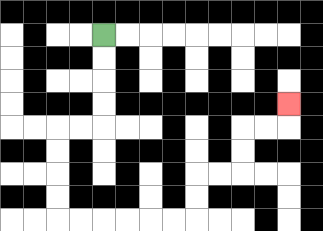{'start': '[4, 1]', 'end': '[12, 4]', 'path_directions': 'D,D,D,D,L,L,D,D,D,D,R,R,R,R,R,R,U,U,R,R,U,U,R,R,U', 'path_coordinates': '[[4, 1], [4, 2], [4, 3], [4, 4], [4, 5], [3, 5], [2, 5], [2, 6], [2, 7], [2, 8], [2, 9], [3, 9], [4, 9], [5, 9], [6, 9], [7, 9], [8, 9], [8, 8], [8, 7], [9, 7], [10, 7], [10, 6], [10, 5], [11, 5], [12, 5], [12, 4]]'}